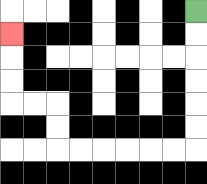{'start': '[8, 0]', 'end': '[0, 1]', 'path_directions': 'D,D,D,D,D,D,L,L,L,L,L,L,U,U,L,L,U,U,U', 'path_coordinates': '[[8, 0], [8, 1], [8, 2], [8, 3], [8, 4], [8, 5], [8, 6], [7, 6], [6, 6], [5, 6], [4, 6], [3, 6], [2, 6], [2, 5], [2, 4], [1, 4], [0, 4], [0, 3], [0, 2], [0, 1]]'}